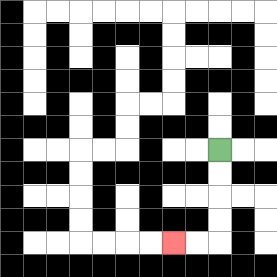{'start': '[9, 6]', 'end': '[7, 10]', 'path_directions': 'D,D,D,D,L,L', 'path_coordinates': '[[9, 6], [9, 7], [9, 8], [9, 9], [9, 10], [8, 10], [7, 10]]'}